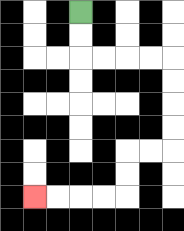{'start': '[3, 0]', 'end': '[1, 8]', 'path_directions': 'D,D,R,R,R,R,D,D,D,D,L,L,D,D,L,L,L,L', 'path_coordinates': '[[3, 0], [3, 1], [3, 2], [4, 2], [5, 2], [6, 2], [7, 2], [7, 3], [7, 4], [7, 5], [7, 6], [6, 6], [5, 6], [5, 7], [5, 8], [4, 8], [3, 8], [2, 8], [1, 8]]'}